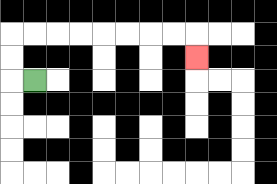{'start': '[1, 3]', 'end': '[8, 2]', 'path_directions': 'L,U,U,R,R,R,R,R,R,R,R,D', 'path_coordinates': '[[1, 3], [0, 3], [0, 2], [0, 1], [1, 1], [2, 1], [3, 1], [4, 1], [5, 1], [6, 1], [7, 1], [8, 1], [8, 2]]'}